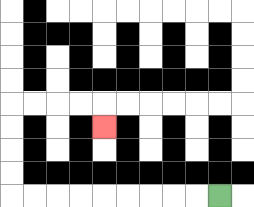{'start': '[9, 8]', 'end': '[4, 5]', 'path_directions': 'L,L,L,L,L,L,L,L,L,U,U,U,U,R,R,R,R,D', 'path_coordinates': '[[9, 8], [8, 8], [7, 8], [6, 8], [5, 8], [4, 8], [3, 8], [2, 8], [1, 8], [0, 8], [0, 7], [0, 6], [0, 5], [0, 4], [1, 4], [2, 4], [3, 4], [4, 4], [4, 5]]'}